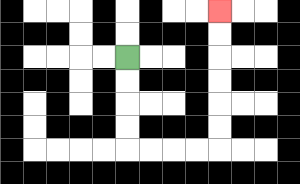{'start': '[5, 2]', 'end': '[9, 0]', 'path_directions': 'D,D,D,D,R,R,R,R,U,U,U,U,U,U', 'path_coordinates': '[[5, 2], [5, 3], [5, 4], [5, 5], [5, 6], [6, 6], [7, 6], [8, 6], [9, 6], [9, 5], [9, 4], [9, 3], [9, 2], [9, 1], [9, 0]]'}